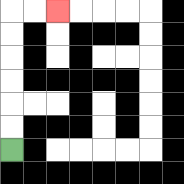{'start': '[0, 6]', 'end': '[2, 0]', 'path_directions': 'U,U,U,U,U,U,R,R', 'path_coordinates': '[[0, 6], [0, 5], [0, 4], [0, 3], [0, 2], [0, 1], [0, 0], [1, 0], [2, 0]]'}